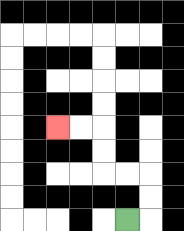{'start': '[5, 9]', 'end': '[2, 5]', 'path_directions': 'R,U,U,L,L,U,U,L,L', 'path_coordinates': '[[5, 9], [6, 9], [6, 8], [6, 7], [5, 7], [4, 7], [4, 6], [4, 5], [3, 5], [2, 5]]'}